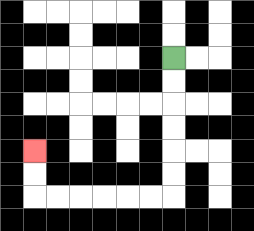{'start': '[7, 2]', 'end': '[1, 6]', 'path_directions': 'D,D,D,D,D,D,L,L,L,L,L,L,U,U', 'path_coordinates': '[[7, 2], [7, 3], [7, 4], [7, 5], [7, 6], [7, 7], [7, 8], [6, 8], [5, 8], [4, 8], [3, 8], [2, 8], [1, 8], [1, 7], [1, 6]]'}